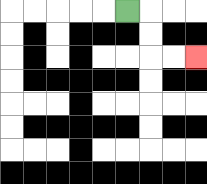{'start': '[5, 0]', 'end': '[8, 2]', 'path_directions': 'R,D,D,R,R', 'path_coordinates': '[[5, 0], [6, 0], [6, 1], [6, 2], [7, 2], [8, 2]]'}